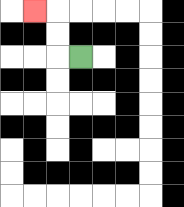{'start': '[3, 2]', 'end': '[1, 0]', 'path_directions': 'L,U,U,L', 'path_coordinates': '[[3, 2], [2, 2], [2, 1], [2, 0], [1, 0]]'}